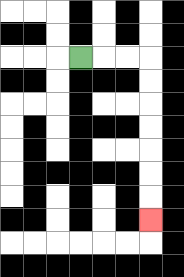{'start': '[3, 2]', 'end': '[6, 9]', 'path_directions': 'R,R,R,D,D,D,D,D,D,D', 'path_coordinates': '[[3, 2], [4, 2], [5, 2], [6, 2], [6, 3], [6, 4], [6, 5], [6, 6], [6, 7], [6, 8], [6, 9]]'}